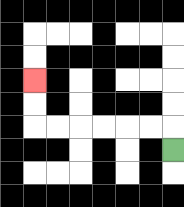{'start': '[7, 6]', 'end': '[1, 3]', 'path_directions': 'U,L,L,L,L,L,L,U,U', 'path_coordinates': '[[7, 6], [7, 5], [6, 5], [5, 5], [4, 5], [3, 5], [2, 5], [1, 5], [1, 4], [1, 3]]'}